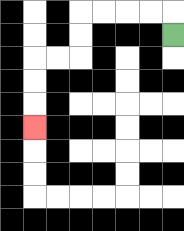{'start': '[7, 1]', 'end': '[1, 5]', 'path_directions': 'U,L,L,L,L,D,D,L,L,D,D,D', 'path_coordinates': '[[7, 1], [7, 0], [6, 0], [5, 0], [4, 0], [3, 0], [3, 1], [3, 2], [2, 2], [1, 2], [1, 3], [1, 4], [1, 5]]'}